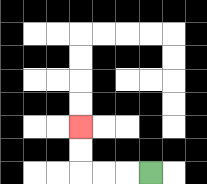{'start': '[6, 7]', 'end': '[3, 5]', 'path_directions': 'L,L,L,U,U', 'path_coordinates': '[[6, 7], [5, 7], [4, 7], [3, 7], [3, 6], [3, 5]]'}